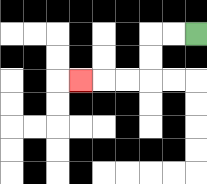{'start': '[8, 1]', 'end': '[3, 3]', 'path_directions': 'L,L,D,D,L,L,L', 'path_coordinates': '[[8, 1], [7, 1], [6, 1], [6, 2], [6, 3], [5, 3], [4, 3], [3, 3]]'}